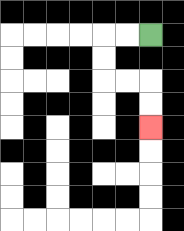{'start': '[6, 1]', 'end': '[6, 5]', 'path_directions': 'L,L,D,D,R,R,D,D', 'path_coordinates': '[[6, 1], [5, 1], [4, 1], [4, 2], [4, 3], [5, 3], [6, 3], [6, 4], [6, 5]]'}